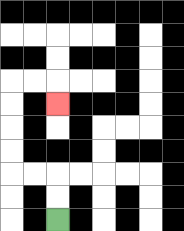{'start': '[2, 9]', 'end': '[2, 4]', 'path_directions': 'U,U,L,L,U,U,U,U,R,R,D', 'path_coordinates': '[[2, 9], [2, 8], [2, 7], [1, 7], [0, 7], [0, 6], [0, 5], [0, 4], [0, 3], [1, 3], [2, 3], [2, 4]]'}